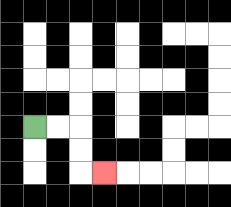{'start': '[1, 5]', 'end': '[4, 7]', 'path_directions': 'R,R,D,D,R', 'path_coordinates': '[[1, 5], [2, 5], [3, 5], [3, 6], [3, 7], [4, 7]]'}